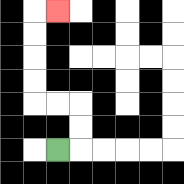{'start': '[2, 6]', 'end': '[2, 0]', 'path_directions': 'R,U,U,L,L,U,U,U,U,R', 'path_coordinates': '[[2, 6], [3, 6], [3, 5], [3, 4], [2, 4], [1, 4], [1, 3], [1, 2], [1, 1], [1, 0], [2, 0]]'}